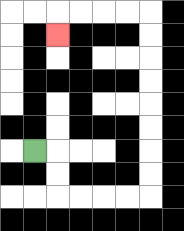{'start': '[1, 6]', 'end': '[2, 1]', 'path_directions': 'R,D,D,R,R,R,R,U,U,U,U,U,U,U,U,L,L,L,L,D', 'path_coordinates': '[[1, 6], [2, 6], [2, 7], [2, 8], [3, 8], [4, 8], [5, 8], [6, 8], [6, 7], [6, 6], [6, 5], [6, 4], [6, 3], [6, 2], [6, 1], [6, 0], [5, 0], [4, 0], [3, 0], [2, 0], [2, 1]]'}